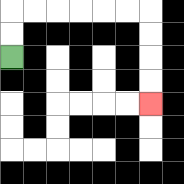{'start': '[0, 2]', 'end': '[6, 4]', 'path_directions': 'U,U,R,R,R,R,R,R,D,D,D,D', 'path_coordinates': '[[0, 2], [0, 1], [0, 0], [1, 0], [2, 0], [3, 0], [4, 0], [5, 0], [6, 0], [6, 1], [6, 2], [6, 3], [6, 4]]'}